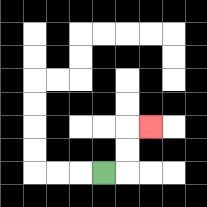{'start': '[4, 7]', 'end': '[6, 5]', 'path_directions': 'R,U,U,R', 'path_coordinates': '[[4, 7], [5, 7], [5, 6], [5, 5], [6, 5]]'}